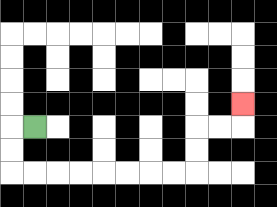{'start': '[1, 5]', 'end': '[10, 4]', 'path_directions': 'L,D,D,R,R,R,R,R,R,R,R,U,U,R,R,U', 'path_coordinates': '[[1, 5], [0, 5], [0, 6], [0, 7], [1, 7], [2, 7], [3, 7], [4, 7], [5, 7], [6, 7], [7, 7], [8, 7], [8, 6], [8, 5], [9, 5], [10, 5], [10, 4]]'}